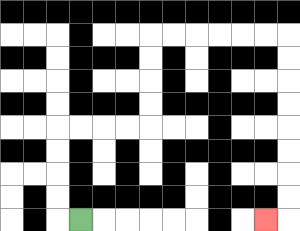{'start': '[3, 9]', 'end': '[11, 9]', 'path_directions': 'L,U,U,U,U,R,R,R,R,U,U,U,U,R,R,R,R,R,R,D,D,D,D,D,D,D,D,L', 'path_coordinates': '[[3, 9], [2, 9], [2, 8], [2, 7], [2, 6], [2, 5], [3, 5], [4, 5], [5, 5], [6, 5], [6, 4], [6, 3], [6, 2], [6, 1], [7, 1], [8, 1], [9, 1], [10, 1], [11, 1], [12, 1], [12, 2], [12, 3], [12, 4], [12, 5], [12, 6], [12, 7], [12, 8], [12, 9], [11, 9]]'}